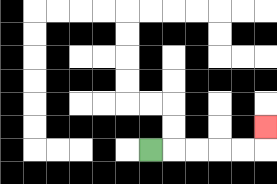{'start': '[6, 6]', 'end': '[11, 5]', 'path_directions': 'R,R,R,R,R,U', 'path_coordinates': '[[6, 6], [7, 6], [8, 6], [9, 6], [10, 6], [11, 6], [11, 5]]'}